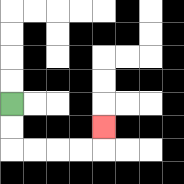{'start': '[0, 4]', 'end': '[4, 5]', 'path_directions': 'D,D,R,R,R,R,U', 'path_coordinates': '[[0, 4], [0, 5], [0, 6], [1, 6], [2, 6], [3, 6], [4, 6], [4, 5]]'}